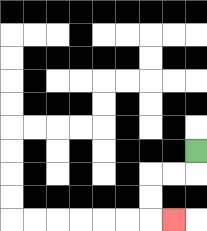{'start': '[8, 6]', 'end': '[7, 9]', 'path_directions': 'D,L,L,D,D,R', 'path_coordinates': '[[8, 6], [8, 7], [7, 7], [6, 7], [6, 8], [6, 9], [7, 9]]'}